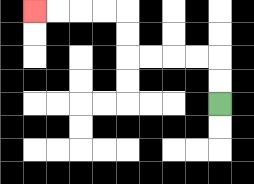{'start': '[9, 4]', 'end': '[1, 0]', 'path_directions': 'U,U,L,L,L,L,U,U,L,L,L,L', 'path_coordinates': '[[9, 4], [9, 3], [9, 2], [8, 2], [7, 2], [6, 2], [5, 2], [5, 1], [5, 0], [4, 0], [3, 0], [2, 0], [1, 0]]'}